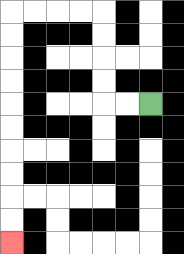{'start': '[6, 4]', 'end': '[0, 10]', 'path_directions': 'L,L,U,U,U,U,L,L,L,L,D,D,D,D,D,D,D,D,D,D', 'path_coordinates': '[[6, 4], [5, 4], [4, 4], [4, 3], [4, 2], [4, 1], [4, 0], [3, 0], [2, 0], [1, 0], [0, 0], [0, 1], [0, 2], [0, 3], [0, 4], [0, 5], [0, 6], [0, 7], [0, 8], [0, 9], [0, 10]]'}